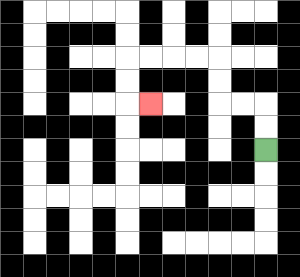{'start': '[11, 6]', 'end': '[6, 4]', 'path_directions': 'U,U,L,L,U,U,L,L,L,L,D,D,R', 'path_coordinates': '[[11, 6], [11, 5], [11, 4], [10, 4], [9, 4], [9, 3], [9, 2], [8, 2], [7, 2], [6, 2], [5, 2], [5, 3], [5, 4], [6, 4]]'}